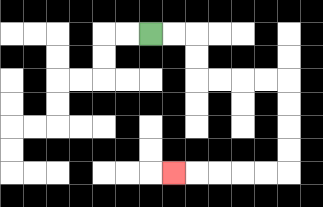{'start': '[6, 1]', 'end': '[7, 7]', 'path_directions': 'R,R,D,D,R,R,R,R,D,D,D,D,L,L,L,L,L', 'path_coordinates': '[[6, 1], [7, 1], [8, 1], [8, 2], [8, 3], [9, 3], [10, 3], [11, 3], [12, 3], [12, 4], [12, 5], [12, 6], [12, 7], [11, 7], [10, 7], [9, 7], [8, 7], [7, 7]]'}